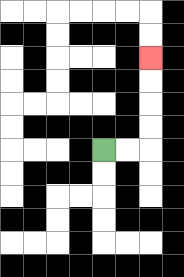{'start': '[4, 6]', 'end': '[6, 2]', 'path_directions': 'R,R,U,U,U,U', 'path_coordinates': '[[4, 6], [5, 6], [6, 6], [6, 5], [6, 4], [6, 3], [6, 2]]'}